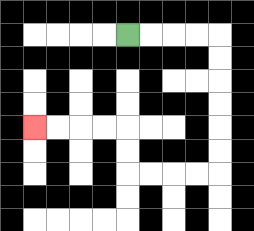{'start': '[5, 1]', 'end': '[1, 5]', 'path_directions': 'R,R,R,R,D,D,D,D,D,D,L,L,L,L,U,U,L,L,L,L', 'path_coordinates': '[[5, 1], [6, 1], [7, 1], [8, 1], [9, 1], [9, 2], [9, 3], [9, 4], [9, 5], [9, 6], [9, 7], [8, 7], [7, 7], [6, 7], [5, 7], [5, 6], [5, 5], [4, 5], [3, 5], [2, 5], [1, 5]]'}